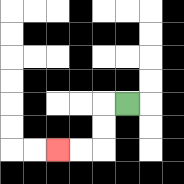{'start': '[5, 4]', 'end': '[2, 6]', 'path_directions': 'L,D,D,L,L', 'path_coordinates': '[[5, 4], [4, 4], [4, 5], [4, 6], [3, 6], [2, 6]]'}